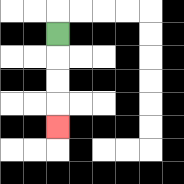{'start': '[2, 1]', 'end': '[2, 5]', 'path_directions': 'D,D,D,D', 'path_coordinates': '[[2, 1], [2, 2], [2, 3], [2, 4], [2, 5]]'}